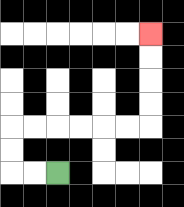{'start': '[2, 7]', 'end': '[6, 1]', 'path_directions': 'L,L,U,U,R,R,R,R,R,R,U,U,U,U', 'path_coordinates': '[[2, 7], [1, 7], [0, 7], [0, 6], [0, 5], [1, 5], [2, 5], [3, 5], [4, 5], [5, 5], [6, 5], [6, 4], [6, 3], [6, 2], [6, 1]]'}